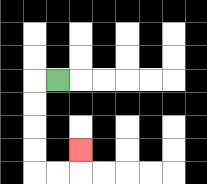{'start': '[2, 3]', 'end': '[3, 6]', 'path_directions': 'L,D,D,D,D,R,R,U', 'path_coordinates': '[[2, 3], [1, 3], [1, 4], [1, 5], [1, 6], [1, 7], [2, 7], [3, 7], [3, 6]]'}